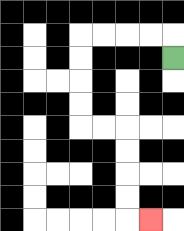{'start': '[7, 2]', 'end': '[6, 9]', 'path_directions': 'U,L,L,L,L,D,D,D,D,R,R,D,D,D,D,R', 'path_coordinates': '[[7, 2], [7, 1], [6, 1], [5, 1], [4, 1], [3, 1], [3, 2], [3, 3], [3, 4], [3, 5], [4, 5], [5, 5], [5, 6], [5, 7], [5, 8], [5, 9], [6, 9]]'}